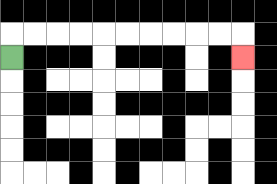{'start': '[0, 2]', 'end': '[10, 2]', 'path_directions': 'U,R,R,R,R,R,R,R,R,R,R,D', 'path_coordinates': '[[0, 2], [0, 1], [1, 1], [2, 1], [3, 1], [4, 1], [5, 1], [6, 1], [7, 1], [8, 1], [9, 1], [10, 1], [10, 2]]'}